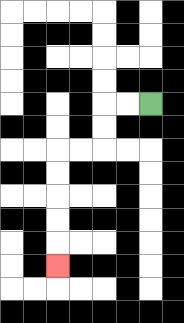{'start': '[6, 4]', 'end': '[2, 11]', 'path_directions': 'L,L,D,D,L,L,D,D,D,D,D', 'path_coordinates': '[[6, 4], [5, 4], [4, 4], [4, 5], [4, 6], [3, 6], [2, 6], [2, 7], [2, 8], [2, 9], [2, 10], [2, 11]]'}